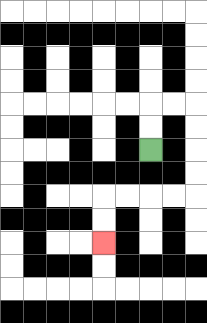{'start': '[6, 6]', 'end': '[4, 10]', 'path_directions': 'U,U,R,R,D,D,D,D,L,L,L,L,D,D', 'path_coordinates': '[[6, 6], [6, 5], [6, 4], [7, 4], [8, 4], [8, 5], [8, 6], [8, 7], [8, 8], [7, 8], [6, 8], [5, 8], [4, 8], [4, 9], [4, 10]]'}